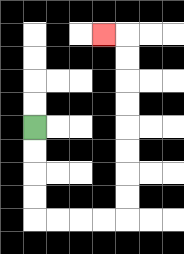{'start': '[1, 5]', 'end': '[4, 1]', 'path_directions': 'D,D,D,D,R,R,R,R,U,U,U,U,U,U,U,U,L', 'path_coordinates': '[[1, 5], [1, 6], [1, 7], [1, 8], [1, 9], [2, 9], [3, 9], [4, 9], [5, 9], [5, 8], [5, 7], [5, 6], [5, 5], [5, 4], [5, 3], [5, 2], [5, 1], [4, 1]]'}